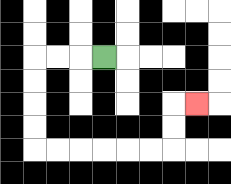{'start': '[4, 2]', 'end': '[8, 4]', 'path_directions': 'L,L,L,D,D,D,D,R,R,R,R,R,R,U,U,R', 'path_coordinates': '[[4, 2], [3, 2], [2, 2], [1, 2], [1, 3], [1, 4], [1, 5], [1, 6], [2, 6], [3, 6], [4, 6], [5, 6], [6, 6], [7, 6], [7, 5], [7, 4], [8, 4]]'}